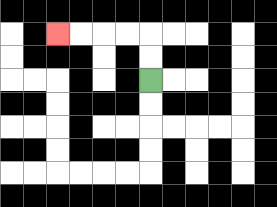{'start': '[6, 3]', 'end': '[2, 1]', 'path_directions': 'U,U,L,L,L,L', 'path_coordinates': '[[6, 3], [6, 2], [6, 1], [5, 1], [4, 1], [3, 1], [2, 1]]'}